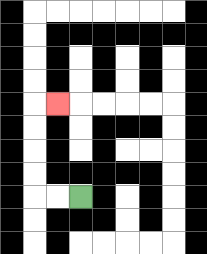{'start': '[3, 8]', 'end': '[2, 4]', 'path_directions': 'L,L,U,U,U,U,R', 'path_coordinates': '[[3, 8], [2, 8], [1, 8], [1, 7], [1, 6], [1, 5], [1, 4], [2, 4]]'}